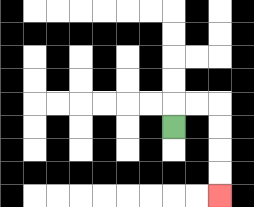{'start': '[7, 5]', 'end': '[9, 8]', 'path_directions': 'U,R,R,D,D,D,D', 'path_coordinates': '[[7, 5], [7, 4], [8, 4], [9, 4], [9, 5], [9, 6], [9, 7], [9, 8]]'}